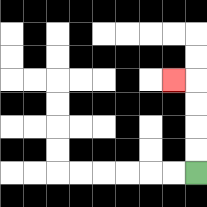{'start': '[8, 7]', 'end': '[7, 3]', 'path_directions': 'U,U,U,U,L', 'path_coordinates': '[[8, 7], [8, 6], [8, 5], [8, 4], [8, 3], [7, 3]]'}